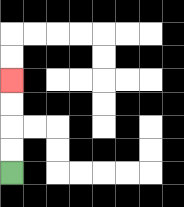{'start': '[0, 7]', 'end': '[0, 3]', 'path_directions': 'U,U,U,U', 'path_coordinates': '[[0, 7], [0, 6], [0, 5], [0, 4], [0, 3]]'}